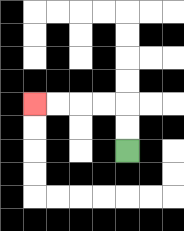{'start': '[5, 6]', 'end': '[1, 4]', 'path_directions': 'U,U,L,L,L,L', 'path_coordinates': '[[5, 6], [5, 5], [5, 4], [4, 4], [3, 4], [2, 4], [1, 4]]'}